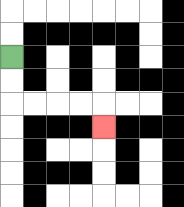{'start': '[0, 2]', 'end': '[4, 5]', 'path_directions': 'D,D,R,R,R,R,D', 'path_coordinates': '[[0, 2], [0, 3], [0, 4], [1, 4], [2, 4], [3, 4], [4, 4], [4, 5]]'}